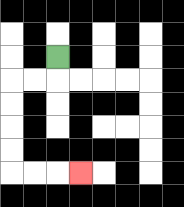{'start': '[2, 2]', 'end': '[3, 7]', 'path_directions': 'D,L,L,D,D,D,D,R,R,R', 'path_coordinates': '[[2, 2], [2, 3], [1, 3], [0, 3], [0, 4], [0, 5], [0, 6], [0, 7], [1, 7], [2, 7], [3, 7]]'}